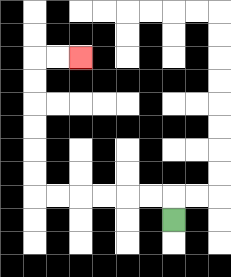{'start': '[7, 9]', 'end': '[3, 2]', 'path_directions': 'U,L,L,L,L,L,L,U,U,U,U,U,U,R,R', 'path_coordinates': '[[7, 9], [7, 8], [6, 8], [5, 8], [4, 8], [3, 8], [2, 8], [1, 8], [1, 7], [1, 6], [1, 5], [1, 4], [1, 3], [1, 2], [2, 2], [3, 2]]'}